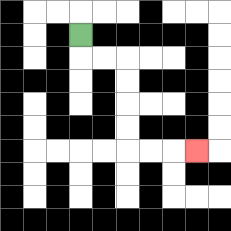{'start': '[3, 1]', 'end': '[8, 6]', 'path_directions': 'D,R,R,D,D,D,D,R,R,R', 'path_coordinates': '[[3, 1], [3, 2], [4, 2], [5, 2], [5, 3], [5, 4], [5, 5], [5, 6], [6, 6], [7, 6], [8, 6]]'}